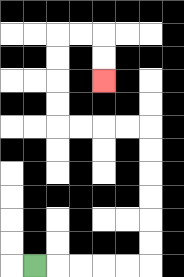{'start': '[1, 11]', 'end': '[4, 3]', 'path_directions': 'R,R,R,R,R,U,U,U,U,U,U,L,L,L,L,U,U,U,U,R,R,D,D', 'path_coordinates': '[[1, 11], [2, 11], [3, 11], [4, 11], [5, 11], [6, 11], [6, 10], [6, 9], [6, 8], [6, 7], [6, 6], [6, 5], [5, 5], [4, 5], [3, 5], [2, 5], [2, 4], [2, 3], [2, 2], [2, 1], [3, 1], [4, 1], [4, 2], [4, 3]]'}